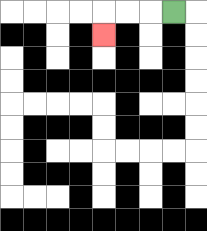{'start': '[7, 0]', 'end': '[4, 1]', 'path_directions': 'L,L,L,D', 'path_coordinates': '[[7, 0], [6, 0], [5, 0], [4, 0], [4, 1]]'}